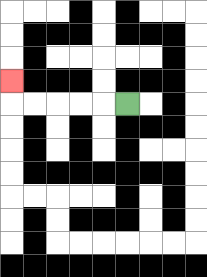{'start': '[5, 4]', 'end': '[0, 3]', 'path_directions': 'L,L,L,L,L,U', 'path_coordinates': '[[5, 4], [4, 4], [3, 4], [2, 4], [1, 4], [0, 4], [0, 3]]'}